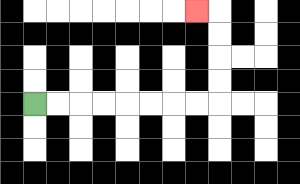{'start': '[1, 4]', 'end': '[8, 0]', 'path_directions': 'R,R,R,R,R,R,R,R,U,U,U,U,L', 'path_coordinates': '[[1, 4], [2, 4], [3, 4], [4, 4], [5, 4], [6, 4], [7, 4], [8, 4], [9, 4], [9, 3], [9, 2], [9, 1], [9, 0], [8, 0]]'}